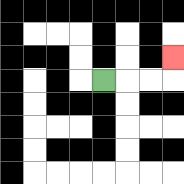{'start': '[4, 3]', 'end': '[7, 2]', 'path_directions': 'R,R,R,U', 'path_coordinates': '[[4, 3], [5, 3], [6, 3], [7, 3], [7, 2]]'}